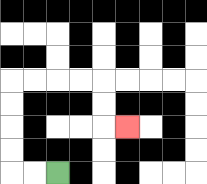{'start': '[2, 7]', 'end': '[5, 5]', 'path_directions': 'L,L,U,U,U,U,R,R,R,R,D,D,R', 'path_coordinates': '[[2, 7], [1, 7], [0, 7], [0, 6], [0, 5], [0, 4], [0, 3], [1, 3], [2, 3], [3, 3], [4, 3], [4, 4], [4, 5], [5, 5]]'}